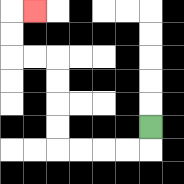{'start': '[6, 5]', 'end': '[1, 0]', 'path_directions': 'D,L,L,L,L,U,U,U,U,L,L,U,U,R', 'path_coordinates': '[[6, 5], [6, 6], [5, 6], [4, 6], [3, 6], [2, 6], [2, 5], [2, 4], [2, 3], [2, 2], [1, 2], [0, 2], [0, 1], [0, 0], [1, 0]]'}